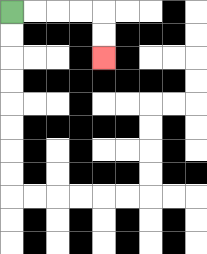{'start': '[0, 0]', 'end': '[4, 2]', 'path_directions': 'R,R,R,R,D,D', 'path_coordinates': '[[0, 0], [1, 0], [2, 0], [3, 0], [4, 0], [4, 1], [4, 2]]'}